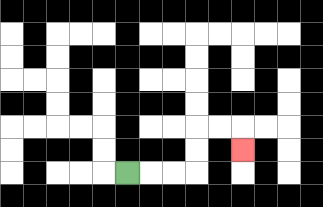{'start': '[5, 7]', 'end': '[10, 6]', 'path_directions': 'R,R,R,U,U,R,R,D', 'path_coordinates': '[[5, 7], [6, 7], [7, 7], [8, 7], [8, 6], [8, 5], [9, 5], [10, 5], [10, 6]]'}